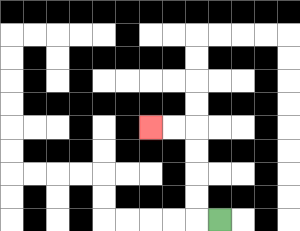{'start': '[9, 9]', 'end': '[6, 5]', 'path_directions': 'L,U,U,U,U,L,L', 'path_coordinates': '[[9, 9], [8, 9], [8, 8], [8, 7], [8, 6], [8, 5], [7, 5], [6, 5]]'}